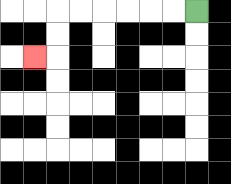{'start': '[8, 0]', 'end': '[1, 2]', 'path_directions': 'L,L,L,L,L,L,D,D,L', 'path_coordinates': '[[8, 0], [7, 0], [6, 0], [5, 0], [4, 0], [3, 0], [2, 0], [2, 1], [2, 2], [1, 2]]'}